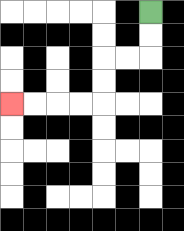{'start': '[6, 0]', 'end': '[0, 4]', 'path_directions': 'D,D,L,L,D,D,L,L,L,L', 'path_coordinates': '[[6, 0], [6, 1], [6, 2], [5, 2], [4, 2], [4, 3], [4, 4], [3, 4], [2, 4], [1, 4], [0, 4]]'}